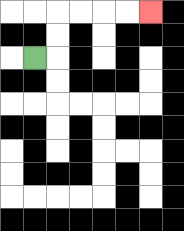{'start': '[1, 2]', 'end': '[6, 0]', 'path_directions': 'R,U,U,R,R,R,R', 'path_coordinates': '[[1, 2], [2, 2], [2, 1], [2, 0], [3, 0], [4, 0], [5, 0], [6, 0]]'}